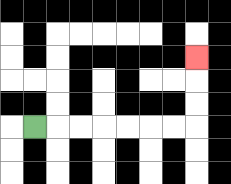{'start': '[1, 5]', 'end': '[8, 2]', 'path_directions': 'R,R,R,R,R,R,R,U,U,U', 'path_coordinates': '[[1, 5], [2, 5], [3, 5], [4, 5], [5, 5], [6, 5], [7, 5], [8, 5], [8, 4], [8, 3], [8, 2]]'}